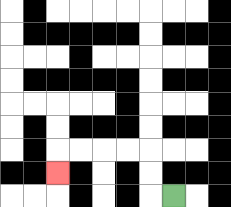{'start': '[7, 8]', 'end': '[2, 7]', 'path_directions': 'L,U,U,L,L,L,L,D', 'path_coordinates': '[[7, 8], [6, 8], [6, 7], [6, 6], [5, 6], [4, 6], [3, 6], [2, 6], [2, 7]]'}